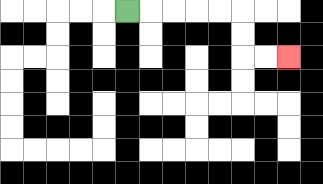{'start': '[5, 0]', 'end': '[12, 2]', 'path_directions': 'R,R,R,R,R,D,D,R,R', 'path_coordinates': '[[5, 0], [6, 0], [7, 0], [8, 0], [9, 0], [10, 0], [10, 1], [10, 2], [11, 2], [12, 2]]'}